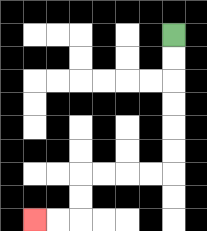{'start': '[7, 1]', 'end': '[1, 9]', 'path_directions': 'D,D,D,D,D,D,L,L,L,L,D,D,L,L', 'path_coordinates': '[[7, 1], [7, 2], [7, 3], [7, 4], [7, 5], [7, 6], [7, 7], [6, 7], [5, 7], [4, 7], [3, 7], [3, 8], [3, 9], [2, 9], [1, 9]]'}